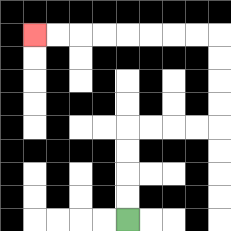{'start': '[5, 9]', 'end': '[1, 1]', 'path_directions': 'U,U,U,U,R,R,R,R,U,U,U,U,L,L,L,L,L,L,L,L', 'path_coordinates': '[[5, 9], [5, 8], [5, 7], [5, 6], [5, 5], [6, 5], [7, 5], [8, 5], [9, 5], [9, 4], [9, 3], [9, 2], [9, 1], [8, 1], [7, 1], [6, 1], [5, 1], [4, 1], [3, 1], [2, 1], [1, 1]]'}